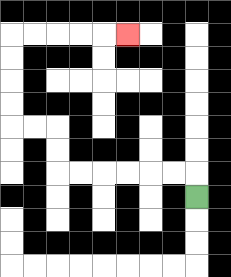{'start': '[8, 8]', 'end': '[5, 1]', 'path_directions': 'U,L,L,L,L,L,L,U,U,L,L,U,U,U,U,R,R,R,R,R', 'path_coordinates': '[[8, 8], [8, 7], [7, 7], [6, 7], [5, 7], [4, 7], [3, 7], [2, 7], [2, 6], [2, 5], [1, 5], [0, 5], [0, 4], [0, 3], [0, 2], [0, 1], [1, 1], [2, 1], [3, 1], [4, 1], [5, 1]]'}